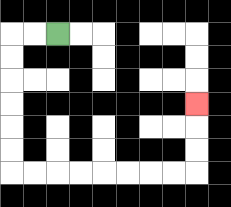{'start': '[2, 1]', 'end': '[8, 4]', 'path_directions': 'L,L,D,D,D,D,D,D,R,R,R,R,R,R,R,R,U,U,U', 'path_coordinates': '[[2, 1], [1, 1], [0, 1], [0, 2], [0, 3], [0, 4], [0, 5], [0, 6], [0, 7], [1, 7], [2, 7], [3, 7], [4, 7], [5, 7], [6, 7], [7, 7], [8, 7], [8, 6], [8, 5], [8, 4]]'}